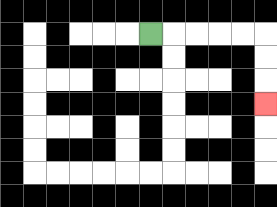{'start': '[6, 1]', 'end': '[11, 4]', 'path_directions': 'R,R,R,R,R,D,D,D', 'path_coordinates': '[[6, 1], [7, 1], [8, 1], [9, 1], [10, 1], [11, 1], [11, 2], [11, 3], [11, 4]]'}